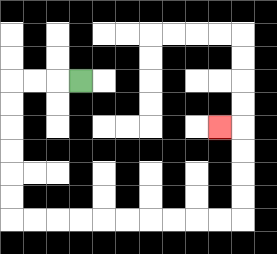{'start': '[3, 3]', 'end': '[9, 5]', 'path_directions': 'L,L,L,D,D,D,D,D,D,R,R,R,R,R,R,R,R,R,R,U,U,U,U,L', 'path_coordinates': '[[3, 3], [2, 3], [1, 3], [0, 3], [0, 4], [0, 5], [0, 6], [0, 7], [0, 8], [0, 9], [1, 9], [2, 9], [3, 9], [4, 9], [5, 9], [6, 9], [7, 9], [8, 9], [9, 9], [10, 9], [10, 8], [10, 7], [10, 6], [10, 5], [9, 5]]'}